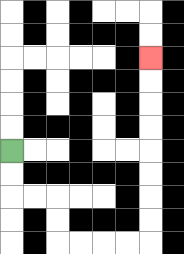{'start': '[0, 6]', 'end': '[6, 2]', 'path_directions': 'D,D,R,R,D,D,R,R,R,R,U,U,U,U,U,U,U,U', 'path_coordinates': '[[0, 6], [0, 7], [0, 8], [1, 8], [2, 8], [2, 9], [2, 10], [3, 10], [4, 10], [5, 10], [6, 10], [6, 9], [6, 8], [6, 7], [6, 6], [6, 5], [6, 4], [6, 3], [6, 2]]'}